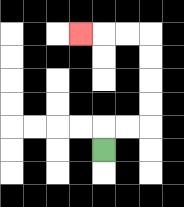{'start': '[4, 6]', 'end': '[3, 1]', 'path_directions': 'U,R,R,U,U,U,U,L,L,L', 'path_coordinates': '[[4, 6], [4, 5], [5, 5], [6, 5], [6, 4], [6, 3], [6, 2], [6, 1], [5, 1], [4, 1], [3, 1]]'}